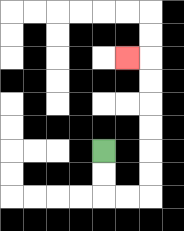{'start': '[4, 6]', 'end': '[5, 2]', 'path_directions': 'D,D,R,R,U,U,U,U,U,U,L', 'path_coordinates': '[[4, 6], [4, 7], [4, 8], [5, 8], [6, 8], [6, 7], [6, 6], [6, 5], [6, 4], [6, 3], [6, 2], [5, 2]]'}